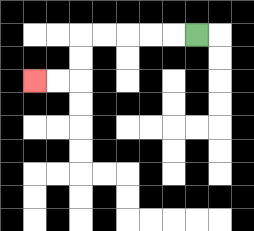{'start': '[8, 1]', 'end': '[1, 3]', 'path_directions': 'L,L,L,L,L,D,D,L,L', 'path_coordinates': '[[8, 1], [7, 1], [6, 1], [5, 1], [4, 1], [3, 1], [3, 2], [3, 3], [2, 3], [1, 3]]'}